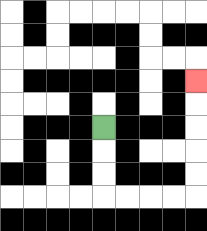{'start': '[4, 5]', 'end': '[8, 3]', 'path_directions': 'D,D,D,R,R,R,R,U,U,U,U,U', 'path_coordinates': '[[4, 5], [4, 6], [4, 7], [4, 8], [5, 8], [6, 8], [7, 8], [8, 8], [8, 7], [8, 6], [8, 5], [8, 4], [8, 3]]'}